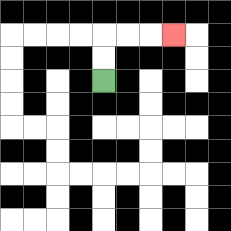{'start': '[4, 3]', 'end': '[7, 1]', 'path_directions': 'U,U,R,R,R', 'path_coordinates': '[[4, 3], [4, 2], [4, 1], [5, 1], [6, 1], [7, 1]]'}